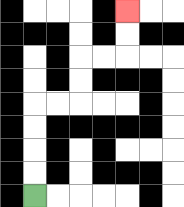{'start': '[1, 8]', 'end': '[5, 0]', 'path_directions': 'U,U,U,U,R,R,U,U,R,R,U,U', 'path_coordinates': '[[1, 8], [1, 7], [1, 6], [1, 5], [1, 4], [2, 4], [3, 4], [3, 3], [3, 2], [4, 2], [5, 2], [5, 1], [5, 0]]'}